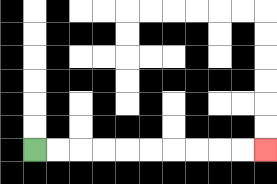{'start': '[1, 6]', 'end': '[11, 6]', 'path_directions': 'R,R,R,R,R,R,R,R,R,R', 'path_coordinates': '[[1, 6], [2, 6], [3, 6], [4, 6], [5, 6], [6, 6], [7, 6], [8, 6], [9, 6], [10, 6], [11, 6]]'}